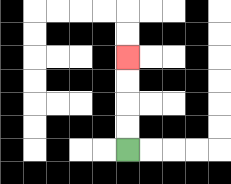{'start': '[5, 6]', 'end': '[5, 2]', 'path_directions': 'U,U,U,U', 'path_coordinates': '[[5, 6], [5, 5], [5, 4], [5, 3], [5, 2]]'}